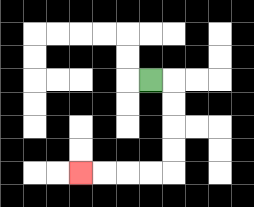{'start': '[6, 3]', 'end': '[3, 7]', 'path_directions': 'R,D,D,D,D,L,L,L,L', 'path_coordinates': '[[6, 3], [7, 3], [7, 4], [7, 5], [7, 6], [7, 7], [6, 7], [5, 7], [4, 7], [3, 7]]'}